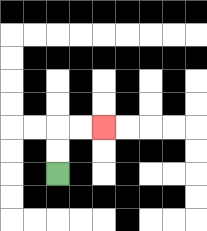{'start': '[2, 7]', 'end': '[4, 5]', 'path_directions': 'U,U,R,R', 'path_coordinates': '[[2, 7], [2, 6], [2, 5], [3, 5], [4, 5]]'}